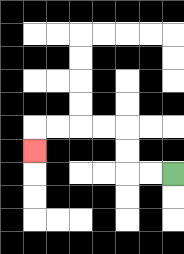{'start': '[7, 7]', 'end': '[1, 6]', 'path_directions': 'L,L,U,U,L,L,L,L,D', 'path_coordinates': '[[7, 7], [6, 7], [5, 7], [5, 6], [5, 5], [4, 5], [3, 5], [2, 5], [1, 5], [1, 6]]'}